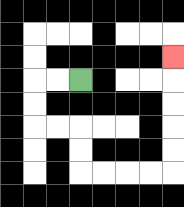{'start': '[3, 3]', 'end': '[7, 2]', 'path_directions': 'L,L,D,D,R,R,D,D,R,R,R,R,U,U,U,U,U', 'path_coordinates': '[[3, 3], [2, 3], [1, 3], [1, 4], [1, 5], [2, 5], [3, 5], [3, 6], [3, 7], [4, 7], [5, 7], [6, 7], [7, 7], [7, 6], [7, 5], [7, 4], [7, 3], [7, 2]]'}